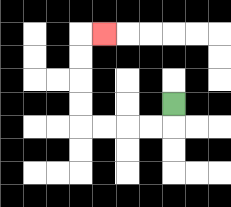{'start': '[7, 4]', 'end': '[4, 1]', 'path_directions': 'D,L,L,L,L,U,U,U,U,R', 'path_coordinates': '[[7, 4], [7, 5], [6, 5], [5, 5], [4, 5], [3, 5], [3, 4], [3, 3], [3, 2], [3, 1], [4, 1]]'}